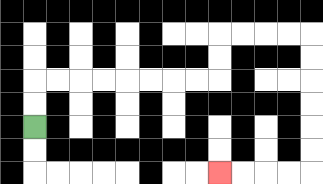{'start': '[1, 5]', 'end': '[9, 7]', 'path_directions': 'U,U,R,R,R,R,R,R,R,R,U,U,R,R,R,R,D,D,D,D,D,D,L,L,L,L', 'path_coordinates': '[[1, 5], [1, 4], [1, 3], [2, 3], [3, 3], [4, 3], [5, 3], [6, 3], [7, 3], [8, 3], [9, 3], [9, 2], [9, 1], [10, 1], [11, 1], [12, 1], [13, 1], [13, 2], [13, 3], [13, 4], [13, 5], [13, 6], [13, 7], [12, 7], [11, 7], [10, 7], [9, 7]]'}